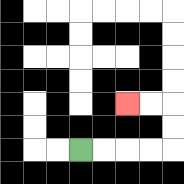{'start': '[3, 6]', 'end': '[5, 4]', 'path_directions': 'R,R,R,R,U,U,L,L', 'path_coordinates': '[[3, 6], [4, 6], [5, 6], [6, 6], [7, 6], [7, 5], [7, 4], [6, 4], [5, 4]]'}